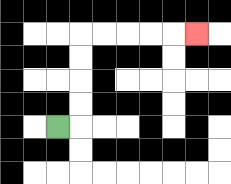{'start': '[2, 5]', 'end': '[8, 1]', 'path_directions': 'R,U,U,U,U,R,R,R,R,R', 'path_coordinates': '[[2, 5], [3, 5], [3, 4], [3, 3], [3, 2], [3, 1], [4, 1], [5, 1], [6, 1], [7, 1], [8, 1]]'}